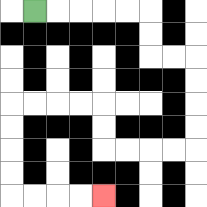{'start': '[1, 0]', 'end': '[4, 8]', 'path_directions': 'R,R,R,R,R,D,D,R,R,D,D,D,D,L,L,L,L,U,U,L,L,L,L,D,D,D,D,R,R,R,R', 'path_coordinates': '[[1, 0], [2, 0], [3, 0], [4, 0], [5, 0], [6, 0], [6, 1], [6, 2], [7, 2], [8, 2], [8, 3], [8, 4], [8, 5], [8, 6], [7, 6], [6, 6], [5, 6], [4, 6], [4, 5], [4, 4], [3, 4], [2, 4], [1, 4], [0, 4], [0, 5], [0, 6], [0, 7], [0, 8], [1, 8], [2, 8], [3, 8], [4, 8]]'}